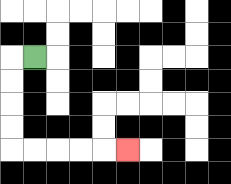{'start': '[1, 2]', 'end': '[5, 6]', 'path_directions': 'L,D,D,D,D,R,R,R,R,R', 'path_coordinates': '[[1, 2], [0, 2], [0, 3], [0, 4], [0, 5], [0, 6], [1, 6], [2, 6], [3, 6], [4, 6], [5, 6]]'}